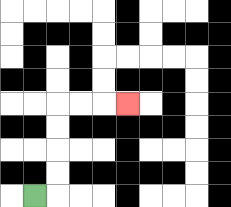{'start': '[1, 8]', 'end': '[5, 4]', 'path_directions': 'R,U,U,U,U,R,R,R', 'path_coordinates': '[[1, 8], [2, 8], [2, 7], [2, 6], [2, 5], [2, 4], [3, 4], [4, 4], [5, 4]]'}